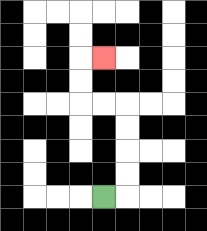{'start': '[4, 8]', 'end': '[4, 2]', 'path_directions': 'R,U,U,U,U,L,L,U,U,R', 'path_coordinates': '[[4, 8], [5, 8], [5, 7], [5, 6], [5, 5], [5, 4], [4, 4], [3, 4], [3, 3], [3, 2], [4, 2]]'}